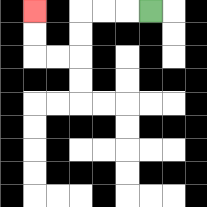{'start': '[6, 0]', 'end': '[1, 0]', 'path_directions': 'L,L,L,D,D,L,L,U,U', 'path_coordinates': '[[6, 0], [5, 0], [4, 0], [3, 0], [3, 1], [3, 2], [2, 2], [1, 2], [1, 1], [1, 0]]'}